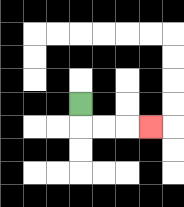{'start': '[3, 4]', 'end': '[6, 5]', 'path_directions': 'D,R,R,R', 'path_coordinates': '[[3, 4], [3, 5], [4, 5], [5, 5], [6, 5]]'}